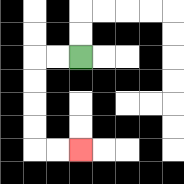{'start': '[3, 2]', 'end': '[3, 6]', 'path_directions': 'L,L,D,D,D,D,R,R', 'path_coordinates': '[[3, 2], [2, 2], [1, 2], [1, 3], [1, 4], [1, 5], [1, 6], [2, 6], [3, 6]]'}